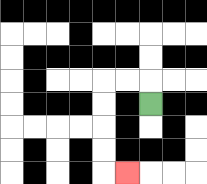{'start': '[6, 4]', 'end': '[5, 7]', 'path_directions': 'U,L,L,D,D,D,D,R', 'path_coordinates': '[[6, 4], [6, 3], [5, 3], [4, 3], [4, 4], [4, 5], [4, 6], [4, 7], [5, 7]]'}